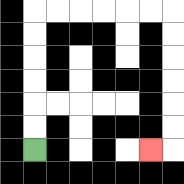{'start': '[1, 6]', 'end': '[6, 6]', 'path_directions': 'U,U,U,U,U,U,R,R,R,R,R,R,D,D,D,D,D,D,L', 'path_coordinates': '[[1, 6], [1, 5], [1, 4], [1, 3], [1, 2], [1, 1], [1, 0], [2, 0], [3, 0], [4, 0], [5, 0], [6, 0], [7, 0], [7, 1], [7, 2], [7, 3], [7, 4], [7, 5], [7, 6], [6, 6]]'}